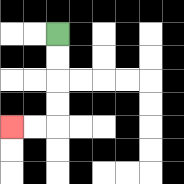{'start': '[2, 1]', 'end': '[0, 5]', 'path_directions': 'D,D,D,D,L,L', 'path_coordinates': '[[2, 1], [2, 2], [2, 3], [2, 4], [2, 5], [1, 5], [0, 5]]'}